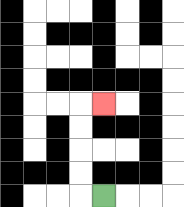{'start': '[4, 8]', 'end': '[4, 4]', 'path_directions': 'L,U,U,U,U,R', 'path_coordinates': '[[4, 8], [3, 8], [3, 7], [3, 6], [3, 5], [3, 4], [4, 4]]'}